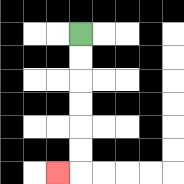{'start': '[3, 1]', 'end': '[2, 7]', 'path_directions': 'D,D,D,D,D,D,L', 'path_coordinates': '[[3, 1], [3, 2], [3, 3], [3, 4], [3, 5], [3, 6], [3, 7], [2, 7]]'}